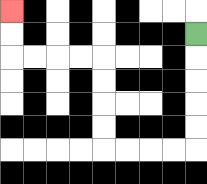{'start': '[8, 1]', 'end': '[0, 0]', 'path_directions': 'D,D,D,D,D,L,L,L,L,U,U,U,U,L,L,L,L,U,U', 'path_coordinates': '[[8, 1], [8, 2], [8, 3], [8, 4], [8, 5], [8, 6], [7, 6], [6, 6], [5, 6], [4, 6], [4, 5], [4, 4], [4, 3], [4, 2], [3, 2], [2, 2], [1, 2], [0, 2], [0, 1], [0, 0]]'}